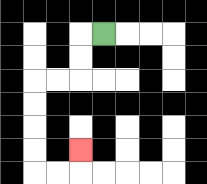{'start': '[4, 1]', 'end': '[3, 6]', 'path_directions': 'L,D,D,L,L,D,D,D,D,R,R,U', 'path_coordinates': '[[4, 1], [3, 1], [3, 2], [3, 3], [2, 3], [1, 3], [1, 4], [1, 5], [1, 6], [1, 7], [2, 7], [3, 7], [3, 6]]'}